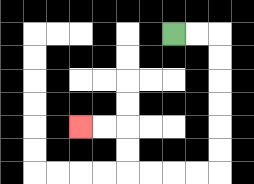{'start': '[7, 1]', 'end': '[3, 5]', 'path_directions': 'R,R,D,D,D,D,D,D,L,L,L,L,U,U,L,L', 'path_coordinates': '[[7, 1], [8, 1], [9, 1], [9, 2], [9, 3], [9, 4], [9, 5], [9, 6], [9, 7], [8, 7], [7, 7], [6, 7], [5, 7], [5, 6], [5, 5], [4, 5], [3, 5]]'}